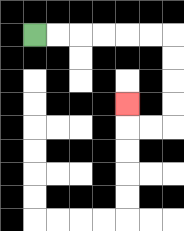{'start': '[1, 1]', 'end': '[5, 4]', 'path_directions': 'R,R,R,R,R,R,D,D,D,D,L,L,U', 'path_coordinates': '[[1, 1], [2, 1], [3, 1], [4, 1], [5, 1], [6, 1], [7, 1], [7, 2], [7, 3], [7, 4], [7, 5], [6, 5], [5, 5], [5, 4]]'}